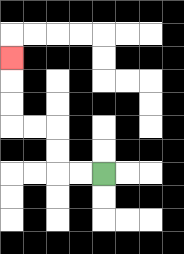{'start': '[4, 7]', 'end': '[0, 2]', 'path_directions': 'L,L,U,U,L,L,U,U,U', 'path_coordinates': '[[4, 7], [3, 7], [2, 7], [2, 6], [2, 5], [1, 5], [0, 5], [0, 4], [0, 3], [0, 2]]'}